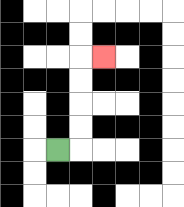{'start': '[2, 6]', 'end': '[4, 2]', 'path_directions': 'R,U,U,U,U,R', 'path_coordinates': '[[2, 6], [3, 6], [3, 5], [3, 4], [3, 3], [3, 2], [4, 2]]'}